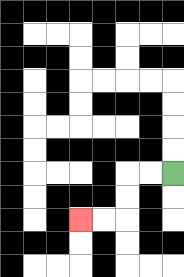{'start': '[7, 7]', 'end': '[3, 9]', 'path_directions': 'L,L,D,D,L,L', 'path_coordinates': '[[7, 7], [6, 7], [5, 7], [5, 8], [5, 9], [4, 9], [3, 9]]'}